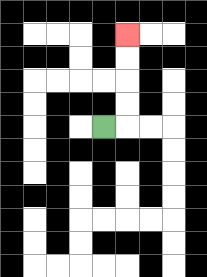{'start': '[4, 5]', 'end': '[5, 1]', 'path_directions': 'R,U,U,U,U', 'path_coordinates': '[[4, 5], [5, 5], [5, 4], [5, 3], [5, 2], [5, 1]]'}